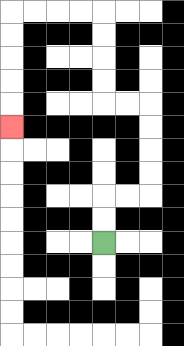{'start': '[4, 10]', 'end': '[0, 5]', 'path_directions': 'U,U,R,R,U,U,U,U,L,L,U,U,U,U,L,L,L,L,D,D,D,D,D', 'path_coordinates': '[[4, 10], [4, 9], [4, 8], [5, 8], [6, 8], [6, 7], [6, 6], [6, 5], [6, 4], [5, 4], [4, 4], [4, 3], [4, 2], [4, 1], [4, 0], [3, 0], [2, 0], [1, 0], [0, 0], [0, 1], [0, 2], [0, 3], [0, 4], [0, 5]]'}